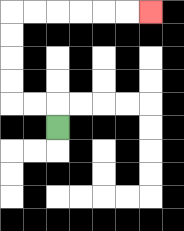{'start': '[2, 5]', 'end': '[6, 0]', 'path_directions': 'U,L,L,U,U,U,U,R,R,R,R,R,R', 'path_coordinates': '[[2, 5], [2, 4], [1, 4], [0, 4], [0, 3], [0, 2], [0, 1], [0, 0], [1, 0], [2, 0], [3, 0], [4, 0], [5, 0], [6, 0]]'}